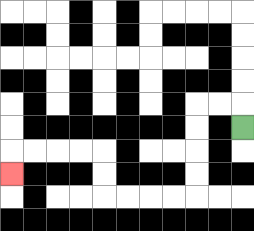{'start': '[10, 5]', 'end': '[0, 7]', 'path_directions': 'U,L,L,D,D,D,D,L,L,L,L,U,U,L,L,L,L,D', 'path_coordinates': '[[10, 5], [10, 4], [9, 4], [8, 4], [8, 5], [8, 6], [8, 7], [8, 8], [7, 8], [6, 8], [5, 8], [4, 8], [4, 7], [4, 6], [3, 6], [2, 6], [1, 6], [0, 6], [0, 7]]'}